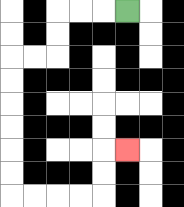{'start': '[5, 0]', 'end': '[5, 6]', 'path_directions': 'L,L,L,D,D,L,L,D,D,D,D,D,D,R,R,R,R,U,U,R', 'path_coordinates': '[[5, 0], [4, 0], [3, 0], [2, 0], [2, 1], [2, 2], [1, 2], [0, 2], [0, 3], [0, 4], [0, 5], [0, 6], [0, 7], [0, 8], [1, 8], [2, 8], [3, 8], [4, 8], [4, 7], [4, 6], [5, 6]]'}